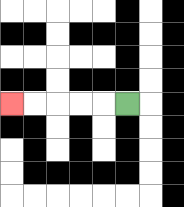{'start': '[5, 4]', 'end': '[0, 4]', 'path_directions': 'L,L,L,L,L', 'path_coordinates': '[[5, 4], [4, 4], [3, 4], [2, 4], [1, 4], [0, 4]]'}